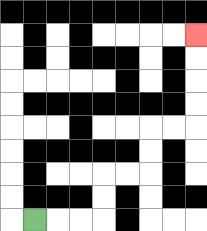{'start': '[1, 9]', 'end': '[8, 1]', 'path_directions': 'R,R,R,U,U,R,R,U,U,R,R,U,U,U,U', 'path_coordinates': '[[1, 9], [2, 9], [3, 9], [4, 9], [4, 8], [4, 7], [5, 7], [6, 7], [6, 6], [6, 5], [7, 5], [8, 5], [8, 4], [8, 3], [8, 2], [8, 1]]'}